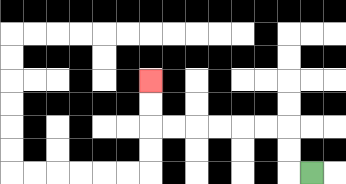{'start': '[13, 7]', 'end': '[6, 3]', 'path_directions': 'L,U,U,L,L,L,L,L,L,U,U', 'path_coordinates': '[[13, 7], [12, 7], [12, 6], [12, 5], [11, 5], [10, 5], [9, 5], [8, 5], [7, 5], [6, 5], [6, 4], [6, 3]]'}